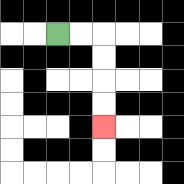{'start': '[2, 1]', 'end': '[4, 5]', 'path_directions': 'R,R,D,D,D,D', 'path_coordinates': '[[2, 1], [3, 1], [4, 1], [4, 2], [4, 3], [4, 4], [4, 5]]'}